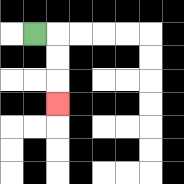{'start': '[1, 1]', 'end': '[2, 4]', 'path_directions': 'R,D,D,D', 'path_coordinates': '[[1, 1], [2, 1], [2, 2], [2, 3], [2, 4]]'}